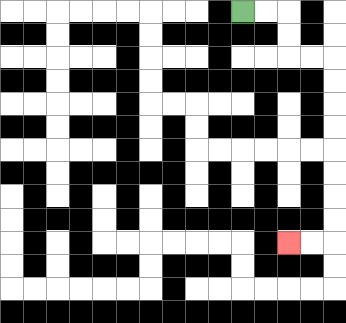{'start': '[10, 0]', 'end': '[12, 10]', 'path_directions': 'R,R,D,D,R,R,D,D,D,D,D,D,D,D,L,L', 'path_coordinates': '[[10, 0], [11, 0], [12, 0], [12, 1], [12, 2], [13, 2], [14, 2], [14, 3], [14, 4], [14, 5], [14, 6], [14, 7], [14, 8], [14, 9], [14, 10], [13, 10], [12, 10]]'}